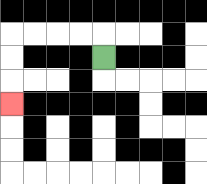{'start': '[4, 2]', 'end': '[0, 4]', 'path_directions': 'U,L,L,L,L,D,D,D', 'path_coordinates': '[[4, 2], [4, 1], [3, 1], [2, 1], [1, 1], [0, 1], [0, 2], [0, 3], [0, 4]]'}